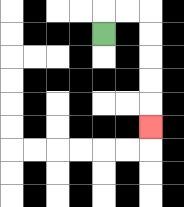{'start': '[4, 1]', 'end': '[6, 5]', 'path_directions': 'U,R,R,D,D,D,D,D', 'path_coordinates': '[[4, 1], [4, 0], [5, 0], [6, 0], [6, 1], [6, 2], [6, 3], [6, 4], [6, 5]]'}